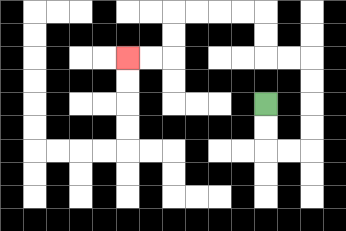{'start': '[11, 4]', 'end': '[5, 2]', 'path_directions': 'D,D,R,R,U,U,U,U,L,L,U,U,L,L,L,L,D,D,L,L', 'path_coordinates': '[[11, 4], [11, 5], [11, 6], [12, 6], [13, 6], [13, 5], [13, 4], [13, 3], [13, 2], [12, 2], [11, 2], [11, 1], [11, 0], [10, 0], [9, 0], [8, 0], [7, 0], [7, 1], [7, 2], [6, 2], [5, 2]]'}